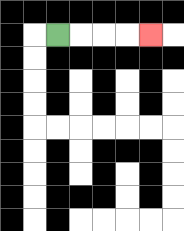{'start': '[2, 1]', 'end': '[6, 1]', 'path_directions': 'R,R,R,R', 'path_coordinates': '[[2, 1], [3, 1], [4, 1], [5, 1], [6, 1]]'}